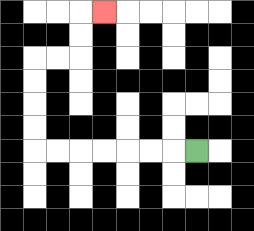{'start': '[8, 6]', 'end': '[4, 0]', 'path_directions': 'L,L,L,L,L,L,L,U,U,U,U,R,R,U,U,R', 'path_coordinates': '[[8, 6], [7, 6], [6, 6], [5, 6], [4, 6], [3, 6], [2, 6], [1, 6], [1, 5], [1, 4], [1, 3], [1, 2], [2, 2], [3, 2], [3, 1], [3, 0], [4, 0]]'}